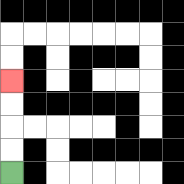{'start': '[0, 7]', 'end': '[0, 3]', 'path_directions': 'U,U,U,U', 'path_coordinates': '[[0, 7], [0, 6], [0, 5], [0, 4], [0, 3]]'}